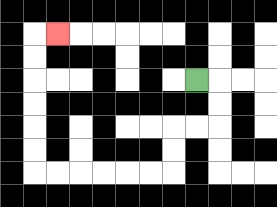{'start': '[8, 3]', 'end': '[2, 1]', 'path_directions': 'R,D,D,L,L,D,D,L,L,L,L,L,L,U,U,U,U,U,U,R', 'path_coordinates': '[[8, 3], [9, 3], [9, 4], [9, 5], [8, 5], [7, 5], [7, 6], [7, 7], [6, 7], [5, 7], [4, 7], [3, 7], [2, 7], [1, 7], [1, 6], [1, 5], [1, 4], [1, 3], [1, 2], [1, 1], [2, 1]]'}